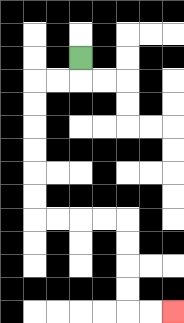{'start': '[3, 2]', 'end': '[7, 13]', 'path_directions': 'D,L,L,D,D,D,D,D,D,R,R,R,R,D,D,D,D,R,R', 'path_coordinates': '[[3, 2], [3, 3], [2, 3], [1, 3], [1, 4], [1, 5], [1, 6], [1, 7], [1, 8], [1, 9], [2, 9], [3, 9], [4, 9], [5, 9], [5, 10], [5, 11], [5, 12], [5, 13], [6, 13], [7, 13]]'}